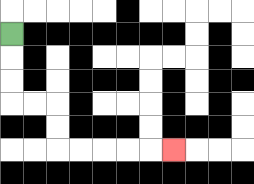{'start': '[0, 1]', 'end': '[7, 6]', 'path_directions': 'D,D,D,R,R,D,D,R,R,R,R,R', 'path_coordinates': '[[0, 1], [0, 2], [0, 3], [0, 4], [1, 4], [2, 4], [2, 5], [2, 6], [3, 6], [4, 6], [5, 6], [6, 6], [7, 6]]'}